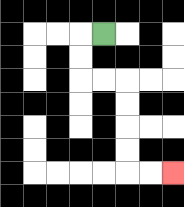{'start': '[4, 1]', 'end': '[7, 7]', 'path_directions': 'L,D,D,R,R,D,D,D,D,R,R', 'path_coordinates': '[[4, 1], [3, 1], [3, 2], [3, 3], [4, 3], [5, 3], [5, 4], [5, 5], [5, 6], [5, 7], [6, 7], [7, 7]]'}